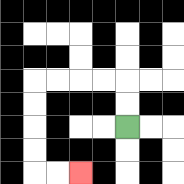{'start': '[5, 5]', 'end': '[3, 7]', 'path_directions': 'U,U,L,L,L,L,D,D,D,D,R,R', 'path_coordinates': '[[5, 5], [5, 4], [5, 3], [4, 3], [3, 3], [2, 3], [1, 3], [1, 4], [1, 5], [1, 6], [1, 7], [2, 7], [3, 7]]'}